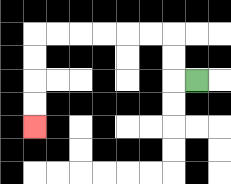{'start': '[8, 3]', 'end': '[1, 5]', 'path_directions': 'L,U,U,L,L,L,L,L,L,D,D,D,D', 'path_coordinates': '[[8, 3], [7, 3], [7, 2], [7, 1], [6, 1], [5, 1], [4, 1], [3, 1], [2, 1], [1, 1], [1, 2], [1, 3], [1, 4], [1, 5]]'}